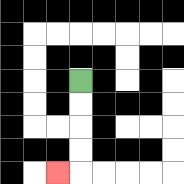{'start': '[3, 3]', 'end': '[2, 7]', 'path_directions': 'D,D,D,D,L', 'path_coordinates': '[[3, 3], [3, 4], [3, 5], [3, 6], [3, 7], [2, 7]]'}